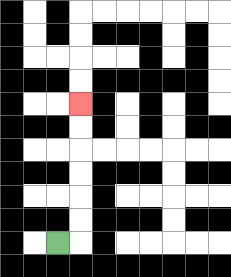{'start': '[2, 10]', 'end': '[3, 4]', 'path_directions': 'R,U,U,U,U,U,U', 'path_coordinates': '[[2, 10], [3, 10], [3, 9], [3, 8], [3, 7], [3, 6], [3, 5], [3, 4]]'}